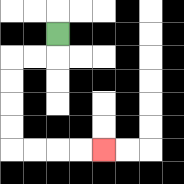{'start': '[2, 1]', 'end': '[4, 6]', 'path_directions': 'D,L,L,D,D,D,D,R,R,R,R', 'path_coordinates': '[[2, 1], [2, 2], [1, 2], [0, 2], [0, 3], [0, 4], [0, 5], [0, 6], [1, 6], [2, 6], [3, 6], [4, 6]]'}